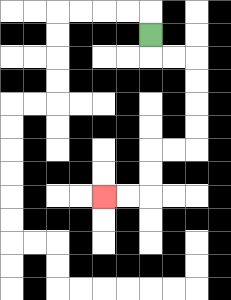{'start': '[6, 1]', 'end': '[4, 8]', 'path_directions': 'D,R,R,D,D,D,D,L,L,D,D,L,L', 'path_coordinates': '[[6, 1], [6, 2], [7, 2], [8, 2], [8, 3], [8, 4], [8, 5], [8, 6], [7, 6], [6, 6], [6, 7], [6, 8], [5, 8], [4, 8]]'}